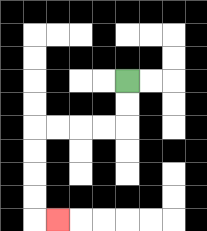{'start': '[5, 3]', 'end': '[2, 9]', 'path_directions': 'D,D,L,L,L,L,D,D,D,D,R', 'path_coordinates': '[[5, 3], [5, 4], [5, 5], [4, 5], [3, 5], [2, 5], [1, 5], [1, 6], [1, 7], [1, 8], [1, 9], [2, 9]]'}